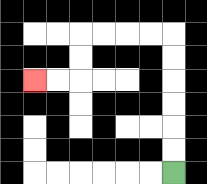{'start': '[7, 7]', 'end': '[1, 3]', 'path_directions': 'U,U,U,U,U,U,L,L,L,L,D,D,L,L', 'path_coordinates': '[[7, 7], [7, 6], [7, 5], [7, 4], [7, 3], [7, 2], [7, 1], [6, 1], [5, 1], [4, 1], [3, 1], [3, 2], [3, 3], [2, 3], [1, 3]]'}